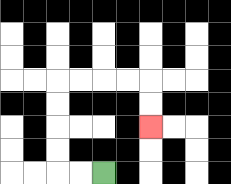{'start': '[4, 7]', 'end': '[6, 5]', 'path_directions': 'L,L,U,U,U,U,R,R,R,R,D,D', 'path_coordinates': '[[4, 7], [3, 7], [2, 7], [2, 6], [2, 5], [2, 4], [2, 3], [3, 3], [4, 3], [5, 3], [6, 3], [6, 4], [6, 5]]'}